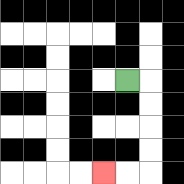{'start': '[5, 3]', 'end': '[4, 7]', 'path_directions': 'R,D,D,D,D,L,L', 'path_coordinates': '[[5, 3], [6, 3], [6, 4], [6, 5], [6, 6], [6, 7], [5, 7], [4, 7]]'}